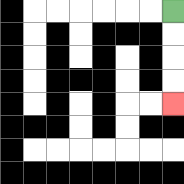{'start': '[7, 0]', 'end': '[7, 4]', 'path_directions': 'D,D,D,D', 'path_coordinates': '[[7, 0], [7, 1], [7, 2], [7, 3], [7, 4]]'}